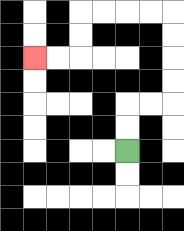{'start': '[5, 6]', 'end': '[1, 2]', 'path_directions': 'U,U,R,R,U,U,U,U,L,L,L,L,D,D,L,L', 'path_coordinates': '[[5, 6], [5, 5], [5, 4], [6, 4], [7, 4], [7, 3], [7, 2], [7, 1], [7, 0], [6, 0], [5, 0], [4, 0], [3, 0], [3, 1], [3, 2], [2, 2], [1, 2]]'}